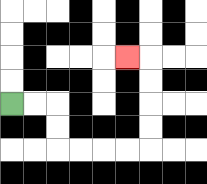{'start': '[0, 4]', 'end': '[5, 2]', 'path_directions': 'R,R,D,D,R,R,R,R,U,U,U,U,L', 'path_coordinates': '[[0, 4], [1, 4], [2, 4], [2, 5], [2, 6], [3, 6], [4, 6], [5, 6], [6, 6], [6, 5], [6, 4], [6, 3], [6, 2], [5, 2]]'}